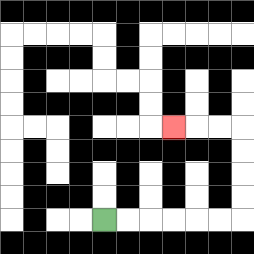{'start': '[4, 9]', 'end': '[7, 5]', 'path_directions': 'R,R,R,R,R,R,U,U,U,U,L,L,L', 'path_coordinates': '[[4, 9], [5, 9], [6, 9], [7, 9], [8, 9], [9, 9], [10, 9], [10, 8], [10, 7], [10, 6], [10, 5], [9, 5], [8, 5], [7, 5]]'}